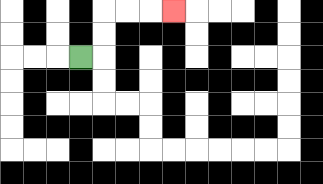{'start': '[3, 2]', 'end': '[7, 0]', 'path_directions': 'R,U,U,R,R,R', 'path_coordinates': '[[3, 2], [4, 2], [4, 1], [4, 0], [5, 0], [6, 0], [7, 0]]'}